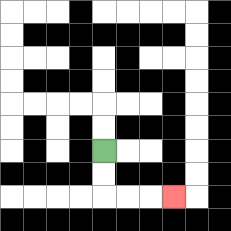{'start': '[4, 6]', 'end': '[7, 8]', 'path_directions': 'D,D,R,R,R', 'path_coordinates': '[[4, 6], [4, 7], [4, 8], [5, 8], [6, 8], [7, 8]]'}